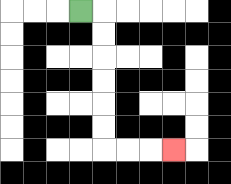{'start': '[3, 0]', 'end': '[7, 6]', 'path_directions': 'R,D,D,D,D,D,D,R,R,R', 'path_coordinates': '[[3, 0], [4, 0], [4, 1], [4, 2], [4, 3], [4, 4], [4, 5], [4, 6], [5, 6], [6, 6], [7, 6]]'}